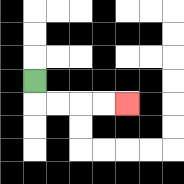{'start': '[1, 3]', 'end': '[5, 4]', 'path_directions': 'D,R,R,R,R', 'path_coordinates': '[[1, 3], [1, 4], [2, 4], [3, 4], [4, 4], [5, 4]]'}